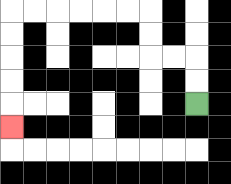{'start': '[8, 4]', 'end': '[0, 5]', 'path_directions': 'U,U,L,L,U,U,L,L,L,L,L,L,D,D,D,D,D', 'path_coordinates': '[[8, 4], [8, 3], [8, 2], [7, 2], [6, 2], [6, 1], [6, 0], [5, 0], [4, 0], [3, 0], [2, 0], [1, 0], [0, 0], [0, 1], [0, 2], [0, 3], [0, 4], [0, 5]]'}